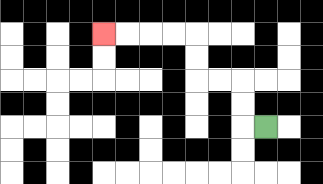{'start': '[11, 5]', 'end': '[4, 1]', 'path_directions': 'L,U,U,L,L,U,U,L,L,L,L', 'path_coordinates': '[[11, 5], [10, 5], [10, 4], [10, 3], [9, 3], [8, 3], [8, 2], [8, 1], [7, 1], [6, 1], [5, 1], [4, 1]]'}